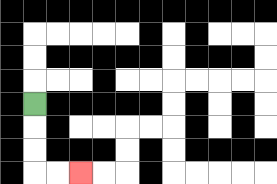{'start': '[1, 4]', 'end': '[3, 7]', 'path_directions': 'D,D,D,R,R', 'path_coordinates': '[[1, 4], [1, 5], [1, 6], [1, 7], [2, 7], [3, 7]]'}